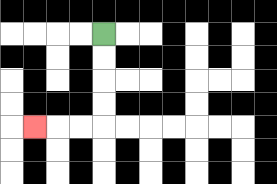{'start': '[4, 1]', 'end': '[1, 5]', 'path_directions': 'D,D,D,D,L,L,L', 'path_coordinates': '[[4, 1], [4, 2], [4, 3], [4, 4], [4, 5], [3, 5], [2, 5], [1, 5]]'}